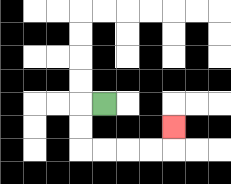{'start': '[4, 4]', 'end': '[7, 5]', 'path_directions': 'L,D,D,R,R,R,R,U', 'path_coordinates': '[[4, 4], [3, 4], [3, 5], [3, 6], [4, 6], [5, 6], [6, 6], [7, 6], [7, 5]]'}